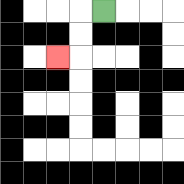{'start': '[4, 0]', 'end': '[2, 2]', 'path_directions': 'L,D,D,L', 'path_coordinates': '[[4, 0], [3, 0], [3, 1], [3, 2], [2, 2]]'}